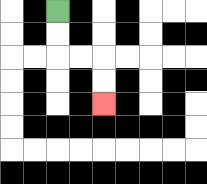{'start': '[2, 0]', 'end': '[4, 4]', 'path_directions': 'D,D,R,R,D,D', 'path_coordinates': '[[2, 0], [2, 1], [2, 2], [3, 2], [4, 2], [4, 3], [4, 4]]'}